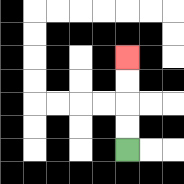{'start': '[5, 6]', 'end': '[5, 2]', 'path_directions': 'U,U,U,U', 'path_coordinates': '[[5, 6], [5, 5], [5, 4], [5, 3], [5, 2]]'}